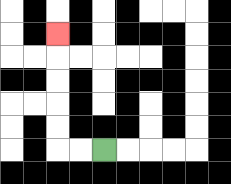{'start': '[4, 6]', 'end': '[2, 1]', 'path_directions': 'L,L,U,U,U,U,U', 'path_coordinates': '[[4, 6], [3, 6], [2, 6], [2, 5], [2, 4], [2, 3], [2, 2], [2, 1]]'}